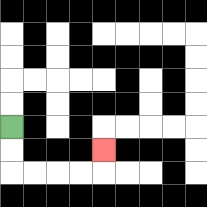{'start': '[0, 5]', 'end': '[4, 6]', 'path_directions': 'D,D,R,R,R,R,U', 'path_coordinates': '[[0, 5], [0, 6], [0, 7], [1, 7], [2, 7], [3, 7], [4, 7], [4, 6]]'}